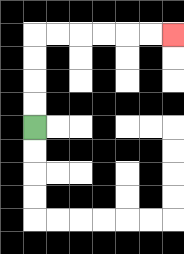{'start': '[1, 5]', 'end': '[7, 1]', 'path_directions': 'U,U,U,U,R,R,R,R,R,R', 'path_coordinates': '[[1, 5], [1, 4], [1, 3], [1, 2], [1, 1], [2, 1], [3, 1], [4, 1], [5, 1], [6, 1], [7, 1]]'}